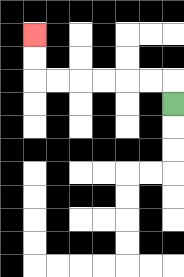{'start': '[7, 4]', 'end': '[1, 1]', 'path_directions': 'U,L,L,L,L,L,L,U,U', 'path_coordinates': '[[7, 4], [7, 3], [6, 3], [5, 3], [4, 3], [3, 3], [2, 3], [1, 3], [1, 2], [1, 1]]'}